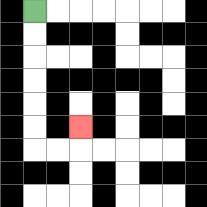{'start': '[1, 0]', 'end': '[3, 5]', 'path_directions': 'D,D,D,D,D,D,R,R,U', 'path_coordinates': '[[1, 0], [1, 1], [1, 2], [1, 3], [1, 4], [1, 5], [1, 6], [2, 6], [3, 6], [3, 5]]'}